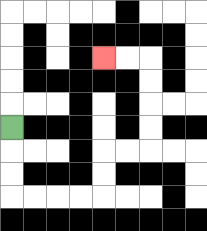{'start': '[0, 5]', 'end': '[4, 2]', 'path_directions': 'D,D,D,R,R,R,R,U,U,R,R,U,U,U,U,L,L', 'path_coordinates': '[[0, 5], [0, 6], [0, 7], [0, 8], [1, 8], [2, 8], [3, 8], [4, 8], [4, 7], [4, 6], [5, 6], [6, 6], [6, 5], [6, 4], [6, 3], [6, 2], [5, 2], [4, 2]]'}